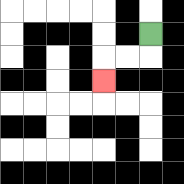{'start': '[6, 1]', 'end': '[4, 3]', 'path_directions': 'D,L,L,D', 'path_coordinates': '[[6, 1], [6, 2], [5, 2], [4, 2], [4, 3]]'}